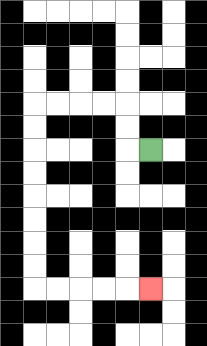{'start': '[6, 6]', 'end': '[6, 12]', 'path_directions': 'L,U,U,L,L,L,L,D,D,D,D,D,D,D,D,R,R,R,R,R', 'path_coordinates': '[[6, 6], [5, 6], [5, 5], [5, 4], [4, 4], [3, 4], [2, 4], [1, 4], [1, 5], [1, 6], [1, 7], [1, 8], [1, 9], [1, 10], [1, 11], [1, 12], [2, 12], [3, 12], [4, 12], [5, 12], [6, 12]]'}